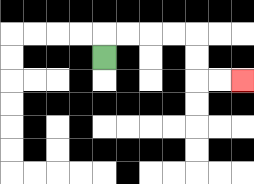{'start': '[4, 2]', 'end': '[10, 3]', 'path_directions': 'U,R,R,R,R,D,D,R,R', 'path_coordinates': '[[4, 2], [4, 1], [5, 1], [6, 1], [7, 1], [8, 1], [8, 2], [8, 3], [9, 3], [10, 3]]'}